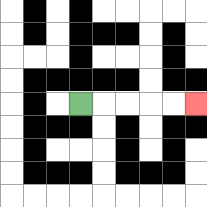{'start': '[3, 4]', 'end': '[8, 4]', 'path_directions': 'R,R,R,R,R', 'path_coordinates': '[[3, 4], [4, 4], [5, 4], [6, 4], [7, 4], [8, 4]]'}